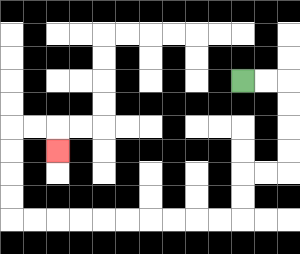{'start': '[10, 3]', 'end': '[2, 6]', 'path_directions': 'R,R,D,D,D,D,L,L,D,D,L,L,L,L,L,L,L,L,L,L,U,U,U,U,R,R,D', 'path_coordinates': '[[10, 3], [11, 3], [12, 3], [12, 4], [12, 5], [12, 6], [12, 7], [11, 7], [10, 7], [10, 8], [10, 9], [9, 9], [8, 9], [7, 9], [6, 9], [5, 9], [4, 9], [3, 9], [2, 9], [1, 9], [0, 9], [0, 8], [0, 7], [0, 6], [0, 5], [1, 5], [2, 5], [2, 6]]'}